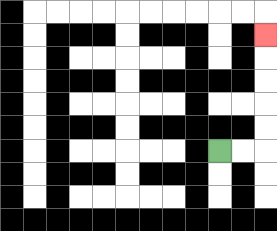{'start': '[9, 6]', 'end': '[11, 1]', 'path_directions': 'R,R,U,U,U,U,U', 'path_coordinates': '[[9, 6], [10, 6], [11, 6], [11, 5], [11, 4], [11, 3], [11, 2], [11, 1]]'}